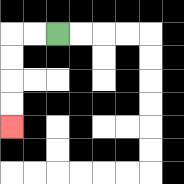{'start': '[2, 1]', 'end': '[0, 5]', 'path_directions': 'L,L,D,D,D,D', 'path_coordinates': '[[2, 1], [1, 1], [0, 1], [0, 2], [0, 3], [0, 4], [0, 5]]'}